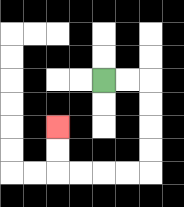{'start': '[4, 3]', 'end': '[2, 5]', 'path_directions': 'R,R,D,D,D,D,L,L,L,L,U,U', 'path_coordinates': '[[4, 3], [5, 3], [6, 3], [6, 4], [6, 5], [6, 6], [6, 7], [5, 7], [4, 7], [3, 7], [2, 7], [2, 6], [2, 5]]'}